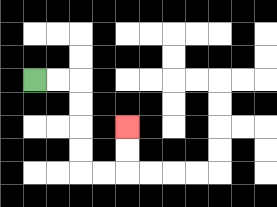{'start': '[1, 3]', 'end': '[5, 5]', 'path_directions': 'R,R,D,D,D,D,R,R,U,U', 'path_coordinates': '[[1, 3], [2, 3], [3, 3], [3, 4], [3, 5], [3, 6], [3, 7], [4, 7], [5, 7], [5, 6], [5, 5]]'}